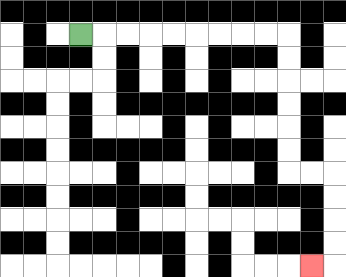{'start': '[3, 1]', 'end': '[13, 11]', 'path_directions': 'R,R,R,R,R,R,R,R,R,D,D,D,D,D,D,R,R,D,D,D,D,L', 'path_coordinates': '[[3, 1], [4, 1], [5, 1], [6, 1], [7, 1], [8, 1], [9, 1], [10, 1], [11, 1], [12, 1], [12, 2], [12, 3], [12, 4], [12, 5], [12, 6], [12, 7], [13, 7], [14, 7], [14, 8], [14, 9], [14, 10], [14, 11], [13, 11]]'}